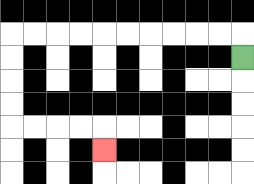{'start': '[10, 2]', 'end': '[4, 6]', 'path_directions': 'U,L,L,L,L,L,L,L,L,L,L,D,D,D,D,R,R,R,R,D', 'path_coordinates': '[[10, 2], [10, 1], [9, 1], [8, 1], [7, 1], [6, 1], [5, 1], [4, 1], [3, 1], [2, 1], [1, 1], [0, 1], [0, 2], [0, 3], [0, 4], [0, 5], [1, 5], [2, 5], [3, 5], [4, 5], [4, 6]]'}